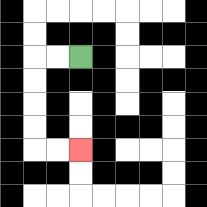{'start': '[3, 2]', 'end': '[3, 6]', 'path_directions': 'L,L,D,D,D,D,R,R', 'path_coordinates': '[[3, 2], [2, 2], [1, 2], [1, 3], [1, 4], [1, 5], [1, 6], [2, 6], [3, 6]]'}